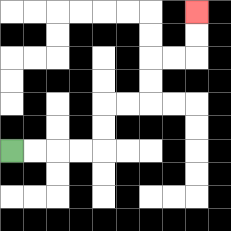{'start': '[0, 6]', 'end': '[8, 0]', 'path_directions': 'R,R,R,R,U,U,R,R,U,U,R,R,U,U', 'path_coordinates': '[[0, 6], [1, 6], [2, 6], [3, 6], [4, 6], [4, 5], [4, 4], [5, 4], [6, 4], [6, 3], [6, 2], [7, 2], [8, 2], [8, 1], [8, 0]]'}